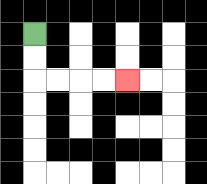{'start': '[1, 1]', 'end': '[5, 3]', 'path_directions': 'D,D,R,R,R,R', 'path_coordinates': '[[1, 1], [1, 2], [1, 3], [2, 3], [3, 3], [4, 3], [5, 3]]'}